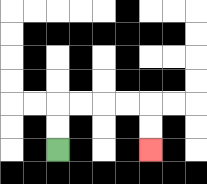{'start': '[2, 6]', 'end': '[6, 6]', 'path_directions': 'U,U,R,R,R,R,D,D', 'path_coordinates': '[[2, 6], [2, 5], [2, 4], [3, 4], [4, 4], [5, 4], [6, 4], [6, 5], [6, 6]]'}